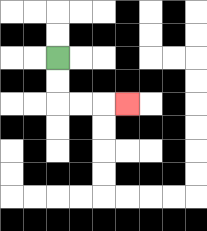{'start': '[2, 2]', 'end': '[5, 4]', 'path_directions': 'D,D,R,R,R', 'path_coordinates': '[[2, 2], [2, 3], [2, 4], [3, 4], [4, 4], [5, 4]]'}